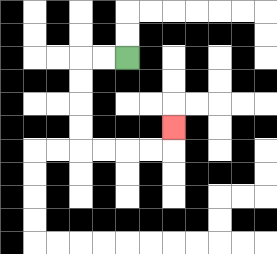{'start': '[5, 2]', 'end': '[7, 5]', 'path_directions': 'L,L,D,D,D,D,R,R,R,R,U', 'path_coordinates': '[[5, 2], [4, 2], [3, 2], [3, 3], [3, 4], [3, 5], [3, 6], [4, 6], [5, 6], [6, 6], [7, 6], [7, 5]]'}